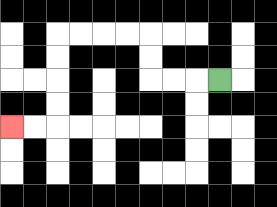{'start': '[9, 3]', 'end': '[0, 5]', 'path_directions': 'L,L,L,U,U,L,L,L,L,D,D,D,D,L,L', 'path_coordinates': '[[9, 3], [8, 3], [7, 3], [6, 3], [6, 2], [6, 1], [5, 1], [4, 1], [3, 1], [2, 1], [2, 2], [2, 3], [2, 4], [2, 5], [1, 5], [0, 5]]'}